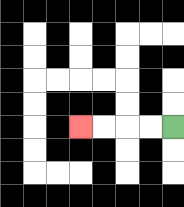{'start': '[7, 5]', 'end': '[3, 5]', 'path_directions': 'L,L,L,L', 'path_coordinates': '[[7, 5], [6, 5], [5, 5], [4, 5], [3, 5]]'}